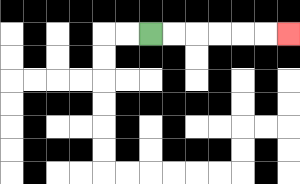{'start': '[6, 1]', 'end': '[12, 1]', 'path_directions': 'R,R,R,R,R,R', 'path_coordinates': '[[6, 1], [7, 1], [8, 1], [9, 1], [10, 1], [11, 1], [12, 1]]'}